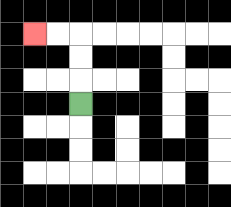{'start': '[3, 4]', 'end': '[1, 1]', 'path_directions': 'U,U,U,L,L', 'path_coordinates': '[[3, 4], [3, 3], [3, 2], [3, 1], [2, 1], [1, 1]]'}